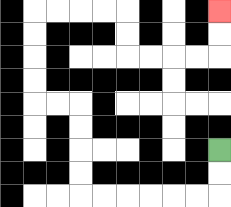{'start': '[9, 6]', 'end': '[9, 0]', 'path_directions': 'D,D,L,L,L,L,L,L,U,U,U,U,L,L,U,U,U,U,R,R,R,R,D,D,R,R,R,R,U,U', 'path_coordinates': '[[9, 6], [9, 7], [9, 8], [8, 8], [7, 8], [6, 8], [5, 8], [4, 8], [3, 8], [3, 7], [3, 6], [3, 5], [3, 4], [2, 4], [1, 4], [1, 3], [1, 2], [1, 1], [1, 0], [2, 0], [3, 0], [4, 0], [5, 0], [5, 1], [5, 2], [6, 2], [7, 2], [8, 2], [9, 2], [9, 1], [9, 0]]'}